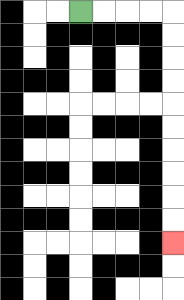{'start': '[3, 0]', 'end': '[7, 10]', 'path_directions': 'R,R,R,R,D,D,D,D,D,D,D,D,D,D', 'path_coordinates': '[[3, 0], [4, 0], [5, 0], [6, 0], [7, 0], [7, 1], [7, 2], [7, 3], [7, 4], [7, 5], [7, 6], [7, 7], [7, 8], [7, 9], [7, 10]]'}